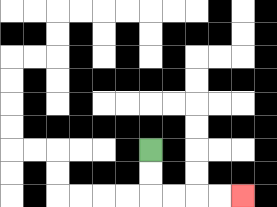{'start': '[6, 6]', 'end': '[10, 8]', 'path_directions': 'D,D,R,R,R,R', 'path_coordinates': '[[6, 6], [6, 7], [6, 8], [7, 8], [8, 8], [9, 8], [10, 8]]'}